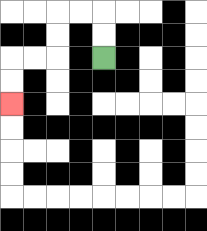{'start': '[4, 2]', 'end': '[0, 4]', 'path_directions': 'U,U,L,L,D,D,L,L,D,D', 'path_coordinates': '[[4, 2], [4, 1], [4, 0], [3, 0], [2, 0], [2, 1], [2, 2], [1, 2], [0, 2], [0, 3], [0, 4]]'}